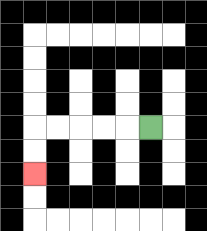{'start': '[6, 5]', 'end': '[1, 7]', 'path_directions': 'L,L,L,L,L,D,D', 'path_coordinates': '[[6, 5], [5, 5], [4, 5], [3, 5], [2, 5], [1, 5], [1, 6], [1, 7]]'}